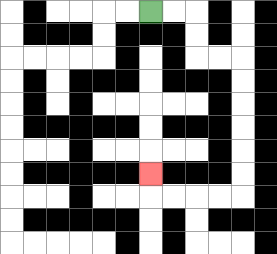{'start': '[6, 0]', 'end': '[6, 7]', 'path_directions': 'R,R,D,D,R,R,D,D,D,D,D,D,L,L,L,L,U', 'path_coordinates': '[[6, 0], [7, 0], [8, 0], [8, 1], [8, 2], [9, 2], [10, 2], [10, 3], [10, 4], [10, 5], [10, 6], [10, 7], [10, 8], [9, 8], [8, 8], [7, 8], [6, 8], [6, 7]]'}